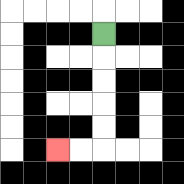{'start': '[4, 1]', 'end': '[2, 6]', 'path_directions': 'D,D,D,D,D,L,L', 'path_coordinates': '[[4, 1], [4, 2], [4, 3], [4, 4], [4, 5], [4, 6], [3, 6], [2, 6]]'}